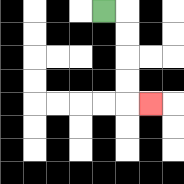{'start': '[4, 0]', 'end': '[6, 4]', 'path_directions': 'R,D,D,D,D,R', 'path_coordinates': '[[4, 0], [5, 0], [5, 1], [5, 2], [5, 3], [5, 4], [6, 4]]'}